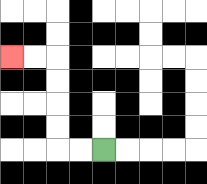{'start': '[4, 6]', 'end': '[0, 2]', 'path_directions': 'L,L,U,U,U,U,L,L', 'path_coordinates': '[[4, 6], [3, 6], [2, 6], [2, 5], [2, 4], [2, 3], [2, 2], [1, 2], [0, 2]]'}